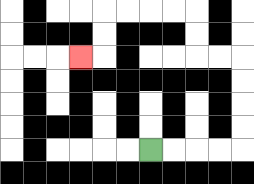{'start': '[6, 6]', 'end': '[3, 2]', 'path_directions': 'R,R,R,R,U,U,U,U,L,L,U,U,L,L,L,L,D,D,L', 'path_coordinates': '[[6, 6], [7, 6], [8, 6], [9, 6], [10, 6], [10, 5], [10, 4], [10, 3], [10, 2], [9, 2], [8, 2], [8, 1], [8, 0], [7, 0], [6, 0], [5, 0], [4, 0], [4, 1], [4, 2], [3, 2]]'}